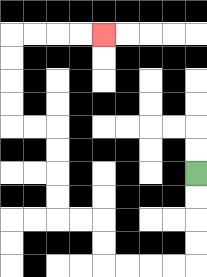{'start': '[8, 7]', 'end': '[4, 1]', 'path_directions': 'D,D,D,D,L,L,L,L,U,U,L,L,U,U,U,U,L,L,U,U,U,U,R,R,R,R', 'path_coordinates': '[[8, 7], [8, 8], [8, 9], [8, 10], [8, 11], [7, 11], [6, 11], [5, 11], [4, 11], [4, 10], [4, 9], [3, 9], [2, 9], [2, 8], [2, 7], [2, 6], [2, 5], [1, 5], [0, 5], [0, 4], [0, 3], [0, 2], [0, 1], [1, 1], [2, 1], [3, 1], [4, 1]]'}